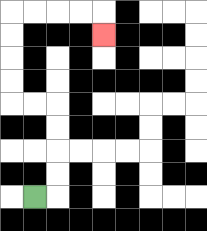{'start': '[1, 8]', 'end': '[4, 1]', 'path_directions': 'R,U,U,U,U,L,L,U,U,U,U,R,R,R,R,D', 'path_coordinates': '[[1, 8], [2, 8], [2, 7], [2, 6], [2, 5], [2, 4], [1, 4], [0, 4], [0, 3], [0, 2], [0, 1], [0, 0], [1, 0], [2, 0], [3, 0], [4, 0], [4, 1]]'}